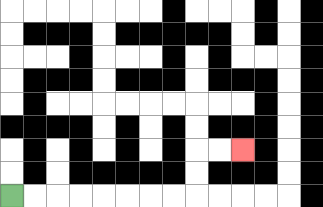{'start': '[0, 8]', 'end': '[10, 6]', 'path_directions': 'R,R,R,R,R,R,R,R,U,U,R,R', 'path_coordinates': '[[0, 8], [1, 8], [2, 8], [3, 8], [4, 8], [5, 8], [6, 8], [7, 8], [8, 8], [8, 7], [8, 6], [9, 6], [10, 6]]'}